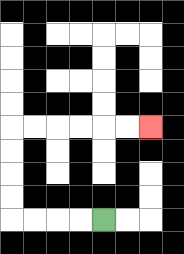{'start': '[4, 9]', 'end': '[6, 5]', 'path_directions': 'L,L,L,L,U,U,U,U,R,R,R,R,R,R', 'path_coordinates': '[[4, 9], [3, 9], [2, 9], [1, 9], [0, 9], [0, 8], [0, 7], [0, 6], [0, 5], [1, 5], [2, 5], [3, 5], [4, 5], [5, 5], [6, 5]]'}